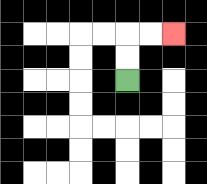{'start': '[5, 3]', 'end': '[7, 1]', 'path_directions': 'U,U,R,R', 'path_coordinates': '[[5, 3], [5, 2], [5, 1], [6, 1], [7, 1]]'}